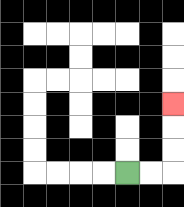{'start': '[5, 7]', 'end': '[7, 4]', 'path_directions': 'R,R,U,U,U', 'path_coordinates': '[[5, 7], [6, 7], [7, 7], [7, 6], [7, 5], [7, 4]]'}